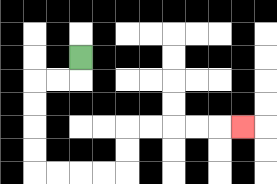{'start': '[3, 2]', 'end': '[10, 5]', 'path_directions': 'D,L,L,D,D,D,D,R,R,R,R,U,U,R,R,R,R,R', 'path_coordinates': '[[3, 2], [3, 3], [2, 3], [1, 3], [1, 4], [1, 5], [1, 6], [1, 7], [2, 7], [3, 7], [4, 7], [5, 7], [5, 6], [5, 5], [6, 5], [7, 5], [8, 5], [9, 5], [10, 5]]'}